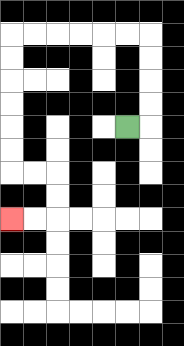{'start': '[5, 5]', 'end': '[0, 9]', 'path_directions': 'R,U,U,U,U,L,L,L,L,L,L,D,D,D,D,D,D,R,R,D,D,L,L', 'path_coordinates': '[[5, 5], [6, 5], [6, 4], [6, 3], [6, 2], [6, 1], [5, 1], [4, 1], [3, 1], [2, 1], [1, 1], [0, 1], [0, 2], [0, 3], [0, 4], [0, 5], [0, 6], [0, 7], [1, 7], [2, 7], [2, 8], [2, 9], [1, 9], [0, 9]]'}